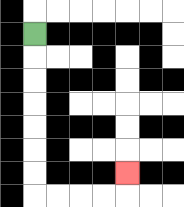{'start': '[1, 1]', 'end': '[5, 7]', 'path_directions': 'D,D,D,D,D,D,D,R,R,R,R,U', 'path_coordinates': '[[1, 1], [1, 2], [1, 3], [1, 4], [1, 5], [1, 6], [1, 7], [1, 8], [2, 8], [3, 8], [4, 8], [5, 8], [5, 7]]'}